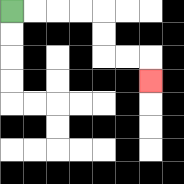{'start': '[0, 0]', 'end': '[6, 3]', 'path_directions': 'R,R,R,R,D,D,R,R,D', 'path_coordinates': '[[0, 0], [1, 0], [2, 0], [3, 0], [4, 0], [4, 1], [4, 2], [5, 2], [6, 2], [6, 3]]'}